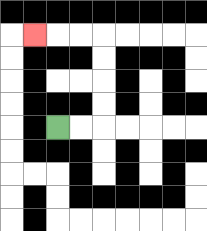{'start': '[2, 5]', 'end': '[1, 1]', 'path_directions': 'R,R,U,U,U,U,L,L,L', 'path_coordinates': '[[2, 5], [3, 5], [4, 5], [4, 4], [4, 3], [4, 2], [4, 1], [3, 1], [2, 1], [1, 1]]'}